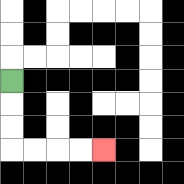{'start': '[0, 3]', 'end': '[4, 6]', 'path_directions': 'D,D,D,R,R,R,R', 'path_coordinates': '[[0, 3], [0, 4], [0, 5], [0, 6], [1, 6], [2, 6], [3, 6], [4, 6]]'}